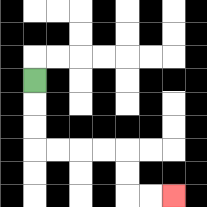{'start': '[1, 3]', 'end': '[7, 8]', 'path_directions': 'D,D,D,R,R,R,R,D,D,R,R', 'path_coordinates': '[[1, 3], [1, 4], [1, 5], [1, 6], [2, 6], [3, 6], [4, 6], [5, 6], [5, 7], [5, 8], [6, 8], [7, 8]]'}